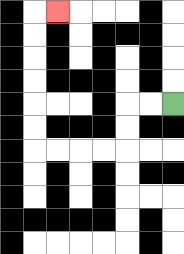{'start': '[7, 4]', 'end': '[2, 0]', 'path_directions': 'L,L,D,D,L,L,L,L,U,U,U,U,U,U,R', 'path_coordinates': '[[7, 4], [6, 4], [5, 4], [5, 5], [5, 6], [4, 6], [3, 6], [2, 6], [1, 6], [1, 5], [1, 4], [1, 3], [1, 2], [1, 1], [1, 0], [2, 0]]'}